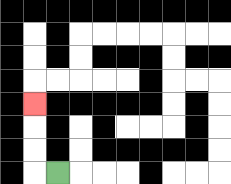{'start': '[2, 7]', 'end': '[1, 4]', 'path_directions': 'L,U,U,U', 'path_coordinates': '[[2, 7], [1, 7], [1, 6], [1, 5], [1, 4]]'}